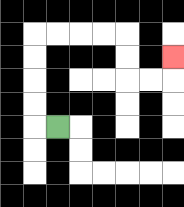{'start': '[2, 5]', 'end': '[7, 2]', 'path_directions': 'L,U,U,U,U,R,R,R,R,D,D,R,R,U', 'path_coordinates': '[[2, 5], [1, 5], [1, 4], [1, 3], [1, 2], [1, 1], [2, 1], [3, 1], [4, 1], [5, 1], [5, 2], [5, 3], [6, 3], [7, 3], [7, 2]]'}